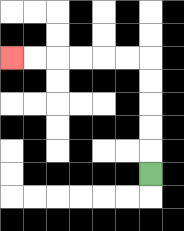{'start': '[6, 7]', 'end': '[0, 2]', 'path_directions': 'U,U,U,U,U,L,L,L,L,L,L', 'path_coordinates': '[[6, 7], [6, 6], [6, 5], [6, 4], [6, 3], [6, 2], [5, 2], [4, 2], [3, 2], [2, 2], [1, 2], [0, 2]]'}